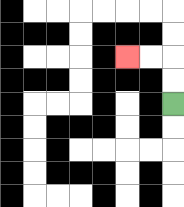{'start': '[7, 4]', 'end': '[5, 2]', 'path_directions': 'U,U,L,L', 'path_coordinates': '[[7, 4], [7, 3], [7, 2], [6, 2], [5, 2]]'}